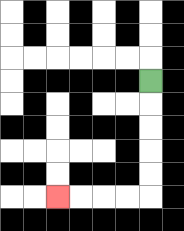{'start': '[6, 3]', 'end': '[2, 8]', 'path_directions': 'D,D,D,D,D,L,L,L,L', 'path_coordinates': '[[6, 3], [6, 4], [6, 5], [6, 6], [6, 7], [6, 8], [5, 8], [4, 8], [3, 8], [2, 8]]'}